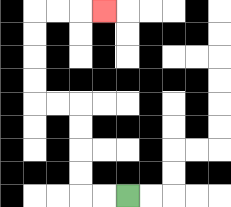{'start': '[5, 8]', 'end': '[4, 0]', 'path_directions': 'L,L,U,U,U,U,L,L,U,U,U,U,R,R,R', 'path_coordinates': '[[5, 8], [4, 8], [3, 8], [3, 7], [3, 6], [3, 5], [3, 4], [2, 4], [1, 4], [1, 3], [1, 2], [1, 1], [1, 0], [2, 0], [3, 0], [4, 0]]'}